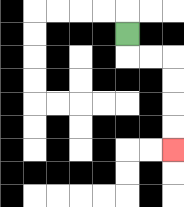{'start': '[5, 1]', 'end': '[7, 6]', 'path_directions': 'D,R,R,D,D,D,D', 'path_coordinates': '[[5, 1], [5, 2], [6, 2], [7, 2], [7, 3], [7, 4], [7, 5], [7, 6]]'}